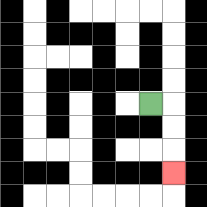{'start': '[6, 4]', 'end': '[7, 7]', 'path_directions': 'R,D,D,D', 'path_coordinates': '[[6, 4], [7, 4], [7, 5], [7, 6], [7, 7]]'}